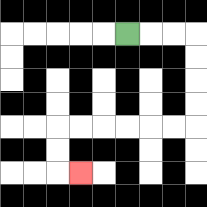{'start': '[5, 1]', 'end': '[3, 7]', 'path_directions': 'R,R,R,D,D,D,D,L,L,L,L,L,L,D,D,R', 'path_coordinates': '[[5, 1], [6, 1], [7, 1], [8, 1], [8, 2], [8, 3], [8, 4], [8, 5], [7, 5], [6, 5], [5, 5], [4, 5], [3, 5], [2, 5], [2, 6], [2, 7], [3, 7]]'}